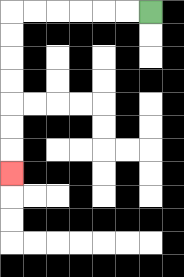{'start': '[6, 0]', 'end': '[0, 7]', 'path_directions': 'L,L,L,L,L,L,D,D,D,D,D,D,D', 'path_coordinates': '[[6, 0], [5, 0], [4, 0], [3, 0], [2, 0], [1, 0], [0, 0], [0, 1], [0, 2], [0, 3], [0, 4], [0, 5], [0, 6], [0, 7]]'}